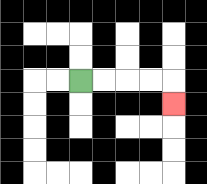{'start': '[3, 3]', 'end': '[7, 4]', 'path_directions': 'R,R,R,R,D', 'path_coordinates': '[[3, 3], [4, 3], [5, 3], [6, 3], [7, 3], [7, 4]]'}